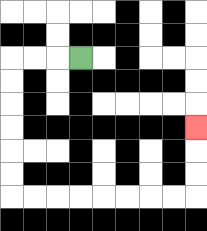{'start': '[3, 2]', 'end': '[8, 5]', 'path_directions': 'L,L,L,D,D,D,D,D,D,R,R,R,R,R,R,R,R,U,U,U', 'path_coordinates': '[[3, 2], [2, 2], [1, 2], [0, 2], [0, 3], [0, 4], [0, 5], [0, 6], [0, 7], [0, 8], [1, 8], [2, 8], [3, 8], [4, 8], [5, 8], [6, 8], [7, 8], [8, 8], [8, 7], [8, 6], [8, 5]]'}